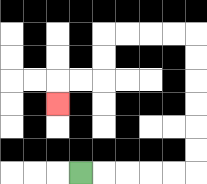{'start': '[3, 7]', 'end': '[2, 4]', 'path_directions': 'R,R,R,R,R,U,U,U,U,U,U,L,L,L,L,D,D,L,L,D', 'path_coordinates': '[[3, 7], [4, 7], [5, 7], [6, 7], [7, 7], [8, 7], [8, 6], [8, 5], [8, 4], [8, 3], [8, 2], [8, 1], [7, 1], [6, 1], [5, 1], [4, 1], [4, 2], [4, 3], [3, 3], [2, 3], [2, 4]]'}